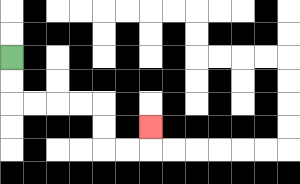{'start': '[0, 2]', 'end': '[6, 5]', 'path_directions': 'D,D,R,R,R,R,D,D,R,R,U', 'path_coordinates': '[[0, 2], [0, 3], [0, 4], [1, 4], [2, 4], [3, 4], [4, 4], [4, 5], [4, 6], [5, 6], [6, 6], [6, 5]]'}